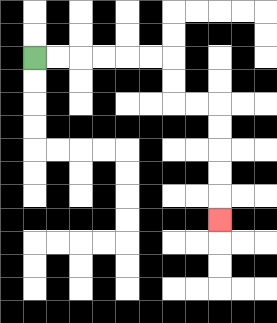{'start': '[1, 2]', 'end': '[9, 9]', 'path_directions': 'R,R,R,R,R,R,D,D,R,R,D,D,D,D,D', 'path_coordinates': '[[1, 2], [2, 2], [3, 2], [4, 2], [5, 2], [6, 2], [7, 2], [7, 3], [7, 4], [8, 4], [9, 4], [9, 5], [9, 6], [9, 7], [9, 8], [9, 9]]'}